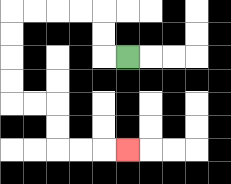{'start': '[5, 2]', 'end': '[5, 6]', 'path_directions': 'L,U,U,L,L,L,L,D,D,D,D,R,R,D,D,R,R,R', 'path_coordinates': '[[5, 2], [4, 2], [4, 1], [4, 0], [3, 0], [2, 0], [1, 0], [0, 0], [0, 1], [0, 2], [0, 3], [0, 4], [1, 4], [2, 4], [2, 5], [2, 6], [3, 6], [4, 6], [5, 6]]'}